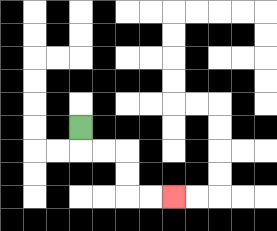{'start': '[3, 5]', 'end': '[7, 8]', 'path_directions': 'D,R,R,D,D,R,R', 'path_coordinates': '[[3, 5], [3, 6], [4, 6], [5, 6], [5, 7], [5, 8], [6, 8], [7, 8]]'}